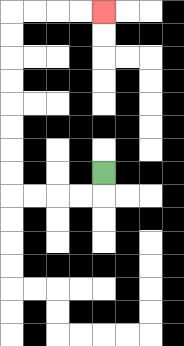{'start': '[4, 7]', 'end': '[4, 0]', 'path_directions': 'D,L,L,L,L,U,U,U,U,U,U,U,U,R,R,R,R', 'path_coordinates': '[[4, 7], [4, 8], [3, 8], [2, 8], [1, 8], [0, 8], [0, 7], [0, 6], [0, 5], [0, 4], [0, 3], [0, 2], [0, 1], [0, 0], [1, 0], [2, 0], [3, 0], [4, 0]]'}